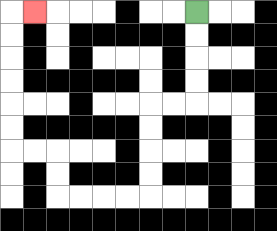{'start': '[8, 0]', 'end': '[1, 0]', 'path_directions': 'D,D,D,D,L,L,D,D,D,D,L,L,L,L,U,U,L,L,U,U,U,U,U,U,R', 'path_coordinates': '[[8, 0], [8, 1], [8, 2], [8, 3], [8, 4], [7, 4], [6, 4], [6, 5], [6, 6], [6, 7], [6, 8], [5, 8], [4, 8], [3, 8], [2, 8], [2, 7], [2, 6], [1, 6], [0, 6], [0, 5], [0, 4], [0, 3], [0, 2], [0, 1], [0, 0], [1, 0]]'}